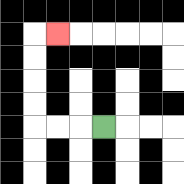{'start': '[4, 5]', 'end': '[2, 1]', 'path_directions': 'L,L,L,U,U,U,U,R', 'path_coordinates': '[[4, 5], [3, 5], [2, 5], [1, 5], [1, 4], [1, 3], [1, 2], [1, 1], [2, 1]]'}